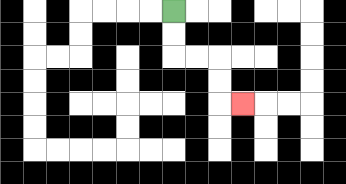{'start': '[7, 0]', 'end': '[10, 4]', 'path_directions': 'D,D,R,R,D,D,R', 'path_coordinates': '[[7, 0], [7, 1], [7, 2], [8, 2], [9, 2], [9, 3], [9, 4], [10, 4]]'}